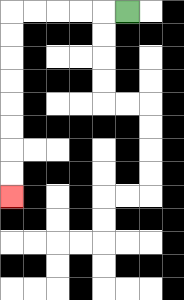{'start': '[5, 0]', 'end': '[0, 8]', 'path_directions': 'L,L,L,L,L,D,D,D,D,D,D,D,D', 'path_coordinates': '[[5, 0], [4, 0], [3, 0], [2, 0], [1, 0], [0, 0], [0, 1], [0, 2], [0, 3], [0, 4], [0, 5], [0, 6], [0, 7], [0, 8]]'}